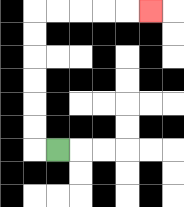{'start': '[2, 6]', 'end': '[6, 0]', 'path_directions': 'L,U,U,U,U,U,U,R,R,R,R,R', 'path_coordinates': '[[2, 6], [1, 6], [1, 5], [1, 4], [1, 3], [1, 2], [1, 1], [1, 0], [2, 0], [3, 0], [4, 0], [5, 0], [6, 0]]'}